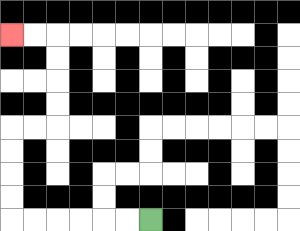{'start': '[6, 9]', 'end': '[0, 1]', 'path_directions': 'L,L,L,L,L,L,U,U,U,U,R,R,U,U,U,U,L,L', 'path_coordinates': '[[6, 9], [5, 9], [4, 9], [3, 9], [2, 9], [1, 9], [0, 9], [0, 8], [0, 7], [0, 6], [0, 5], [1, 5], [2, 5], [2, 4], [2, 3], [2, 2], [2, 1], [1, 1], [0, 1]]'}